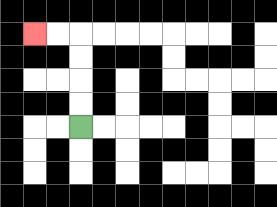{'start': '[3, 5]', 'end': '[1, 1]', 'path_directions': 'U,U,U,U,L,L', 'path_coordinates': '[[3, 5], [3, 4], [3, 3], [3, 2], [3, 1], [2, 1], [1, 1]]'}